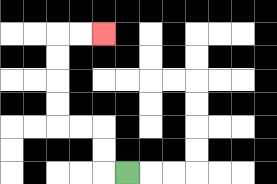{'start': '[5, 7]', 'end': '[4, 1]', 'path_directions': 'L,U,U,L,L,U,U,U,U,R,R', 'path_coordinates': '[[5, 7], [4, 7], [4, 6], [4, 5], [3, 5], [2, 5], [2, 4], [2, 3], [2, 2], [2, 1], [3, 1], [4, 1]]'}